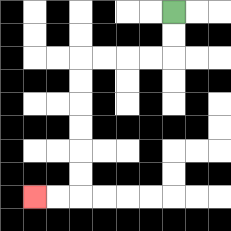{'start': '[7, 0]', 'end': '[1, 8]', 'path_directions': 'D,D,L,L,L,L,D,D,D,D,D,D,L,L', 'path_coordinates': '[[7, 0], [7, 1], [7, 2], [6, 2], [5, 2], [4, 2], [3, 2], [3, 3], [3, 4], [3, 5], [3, 6], [3, 7], [3, 8], [2, 8], [1, 8]]'}